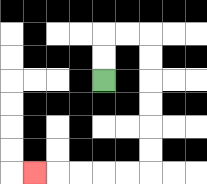{'start': '[4, 3]', 'end': '[1, 7]', 'path_directions': 'U,U,R,R,D,D,D,D,D,D,L,L,L,L,L', 'path_coordinates': '[[4, 3], [4, 2], [4, 1], [5, 1], [6, 1], [6, 2], [6, 3], [6, 4], [6, 5], [6, 6], [6, 7], [5, 7], [4, 7], [3, 7], [2, 7], [1, 7]]'}